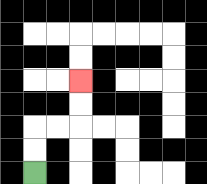{'start': '[1, 7]', 'end': '[3, 3]', 'path_directions': 'U,U,R,R,U,U', 'path_coordinates': '[[1, 7], [1, 6], [1, 5], [2, 5], [3, 5], [3, 4], [3, 3]]'}